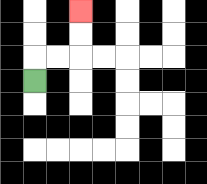{'start': '[1, 3]', 'end': '[3, 0]', 'path_directions': 'U,R,R,U,U', 'path_coordinates': '[[1, 3], [1, 2], [2, 2], [3, 2], [3, 1], [3, 0]]'}